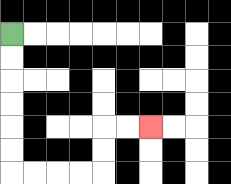{'start': '[0, 1]', 'end': '[6, 5]', 'path_directions': 'D,D,D,D,D,D,R,R,R,R,U,U,R,R', 'path_coordinates': '[[0, 1], [0, 2], [0, 3], [0, 4], [0, 5], [0, 6], [0, 7], [1, 7], [2, 7], [3, 7], [4, 7], [4, 6], [4, 5], [5, 5], [6, 5]]'}